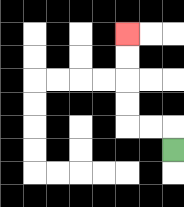{'start': '[7, 6]', 'end': '[5, 1]', 'path_directions': 'U,L,L,U,U,U,U', 'path_coordinates': '[[7, 6], [7, 5], [6, 5], [5, 5], [5, 4], [5, 3], [5, 2], [5, 1]]'}